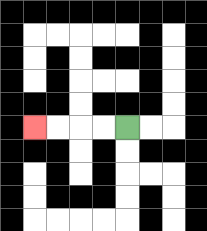{'start': '[5, 5]', 'end': '[1, 5]', 'path_directions': 'L,L,L,L', 'path_coordinates': '[[5, 5], [4, 5], [3, 5], [2, 5], [1, 5]]'}